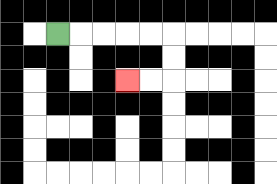{'start': '[2, 1]', 'end': '[5, 3]', 'path_directions': 'R,R,R,R,R,D,D,L,L', 'path_coordinates': '[[2, 1], [3, 1], [4, 1], [5, 1], [6, 1], [7, 1], [7, 2], [7, 3], [6, 3], [5, 3]]'}